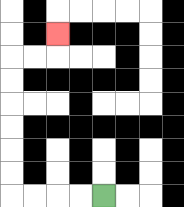{'start': '[4, 8]', 'end': '[2, 1]', 'path_directions': 'L,L,L,L,U,U,U,U,U,U,R,R,U', 'path_coordinates': '[[4, 8], [3, 8], [2, 8], [1, 8], [0, 8], [0, 7], [0, 6], [0, 5], [0, 4], [0, 3], [0, 2], [1, 2], [2, 2], [2, 1]]'}